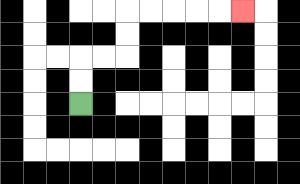{'start': '[3, 4]', 'end': '[10, 0]', 'path_directions': 'U,U,R,R,U,U,R,R,R,R,R', 'path_coordinates': '[[3, 4], [3, 3], [3, 2], [4, 2], [5, 2], [5, 1], [5, 0], [6, 0], [7, 0], [8, 0], [9, 0], [10, 0]]'}